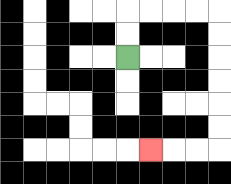{'start': '[5, 2]', 'end': '[6, 6]', 'path_directions': 'U,U,R,R,R,R,D,D,D,D,D,D,L,L,L', 'path_coordinates': '[[5, 2], [5, 1], [5, 0], [6, 0], [7, 0], [8, 0], [9, 0], [9, 1], [9, 2], [9, 3], [9, 4], [9, 5], [9, 6], [8, 6], [7, 6], [6, 6]]'}